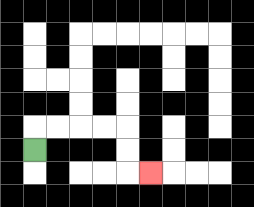{'start': '[1, 6]', 'end': '[6, 7]', 'path_directions': 'U,R,R,R,R,D,D,R', 'path_coordinates': '[[1, 6], [1, 5], [2, 5], [3, 5], [4, 5], [5, 5], [5, 6], [5, 7], [6, 7]]'}